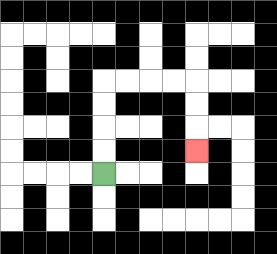{'start': '[4, 7]', 'end': '[8, 6]', 'path_directions': 'U,U,U,U,R,R,R,R,D,D,D', 'path_coordinates': '[[4, 7], [4, 6], [4, 5], [4, 4], [4, 3], [5, 3], [6, 3], [7, 3], [8, 3], [8, 4], [8, 5], [8, 6]]'}